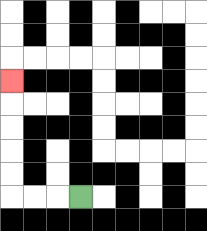{'start': '[3, 8]', 'end': '[0, 3]', 'path_directions': 'L,L,L,U,U,U,U,U', 'path_coordinates': '[[3, 8], [2, 8], [1, 8], [0, 8], [0, 7], [0, 6], [0, 5], [0, 4], [0, 3]]'}